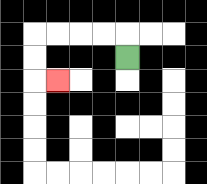{'start': '[5, 2]', 'end': '[2, 3]', 'path_directions': 'U,L,L,L,L,D,D,R', 'path_coordinates': '[[5, 2], [5, 1], [4, 1], [3, 1], [2, 1], [1, 1], [1, 2], [1, 3], [2, 3]]'}